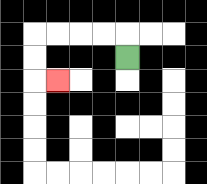{'start': '[5, 2]', 'end': '[2, 3]', 'path_directions': 'U,L,L,L,L,D,D,R', 'path_coordinates': '[[5, 2], [5, 1], [4, 1], [3, 1], [2, 1], [1, 1], [1, 2], [1, 3], [2, 3]]'}